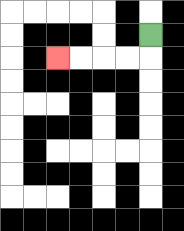{'start': '[6, 1]', 'end': '[2, 2]', 'path_directions': 'D,L,L,L,L', 'path_coordinates': '[[6, 1], [6, 2], [5, 2], [4, 2], [3, 2], [2, 2]]'}